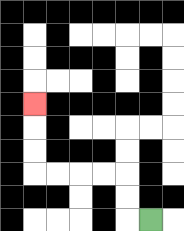{'start': '[6, 9]', 'end': '[1, 4]', 'path_directions': 'L,U,U,L,L,L,L,U,U,U', 'path_coordinates': '[[6, 9], [5, 9], [5, 8], [5, 7], [4, 7], [3, 7], [2, 7], [1, 7], [1, 6], [1, 5], [1, 4]]'}